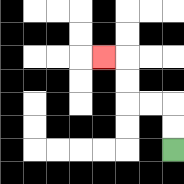{'start': '[7, 6]', 'end': '[4, 2]', 'path_directions': 'U,U,L,L,U,U,L', 'path_coordinates': '[[7, 6], [7, 5], [7, 4], [6, 4], [5, 4], [5, 3], [5, 2], [4, 2]]'}